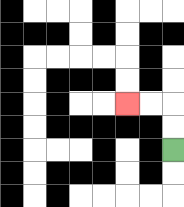{'start': '[7, 6]', 'end': '[5, 4]', 'path_directions': 'U,U,L,L', 'path_coordinates': '[[7, 6], [7, 5], [7, 4], [6, 4], [5, 4]]'}